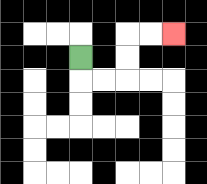{'start': '[3, 2]', 'end': '[7, 1]', 'path_directions': 'D,R,R,U,U,R,R', 'path_coordinates': '[[3, 2], [3, 3], [4, 3], [5, 3], [5, 2], [5, 1], [6, 1], [7, 1]]'}